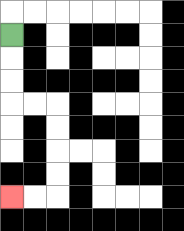{'start': '[0, 1]', 'end': '[0, 8]', 'path_directions': 'D,D,D,R,R,D,D,D,D,L,L', 'path_coordinates': '[[0, 1], [0, 2], [0, 3], [0, 4], [1, 4], [2, 4], [2, 5], [2, 6], [2, 7], [2, 8], [1, 8], [0, 8]]'}